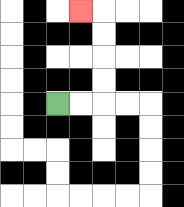{'start': '[2, 4]', 'end': '[3, 0]', 'path_directions': 'R,R,U,U,U,U,L', 'path_coordinates': '[[2, 4], [3, 4], [4, 4], [4, 3], [4, 2], [4, 1], [4, 0], [3, 0]]'}